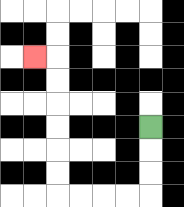{'start': '[6, 5]', 'end': '[1, 2]', 'path_directions': 'D,D,D,L,L,L,L,U,U,U,U,U,U,L', 'path_coordinates': '[[6, 5], [6, 6], [6, 7], [6, 8], [5, 8], [4, 8], [3, 8], [2, 8], [2, 7], [2, 6], [2, 5], [2, 4], [2, 3], [2, 2], [1, 2]]'}